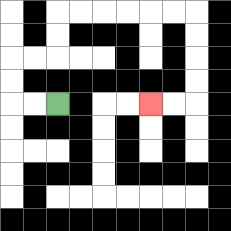{'start': '[2, 4]', 'end': '[6, 4]', 'path_directions': 'L,L,U,U,R,R,U,U,R,R,R,R,R,R,D,D,D,D,L,L', 'path_coordinates': '[[2, 4], [1, 4], [0, 4], [0, 3], [0, 2], [1, 2], [2, 2], [2, 1], [2, 0], [3, 0], [4, 0], [5, 0], [6, 0], [7, 0], [8, 0], [8, 1], [8, 2], [8, 3], [8, 4], [7, 4], [6, 4]]'}